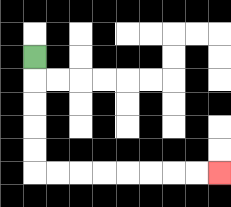{'start': '[1, 2]', 'end': '[9, 7]', 'path_directions': 'D,D,D,D,D,R,R,R,R,R,R,R,R', 'path_coordinates': '[[1, 2], [1, 3], [1, 4], [1, 5], [1, 6], [1, 7], [2, 7], [3, 7], [4, 7], [5, 7], [6, 7], [7, 7], [8, 7], [9, 7]]'}